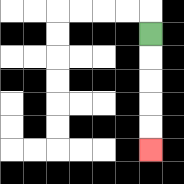{'start': '[6, 1]', 'end': '[6, 6]', 'path_directions': 'D,D,D,D,D', 'path_coordinates': '[[6, 1], [6, 2], [6, 3], [6, 4], [6, 5], [6, 6]]'}